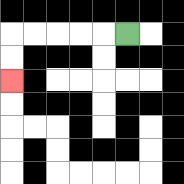{'start': '[5, 1]', 'end': '[0, 3]', 'path_directions': 'L,L,L,L,L,D,D', 'path_coordinates': '[[5, 1], [4, 1], [3, 1], [2, 1], [1, 1], [0, 1], [0, 2], [0, 3]]'}